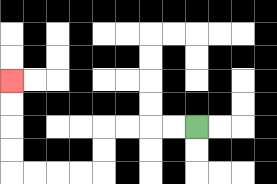{'start': '[8, 5]', 'end': '[0, 3]', 'path_directions': 'L,L,L,L,D,D,L,L,L,L,U,U,U,U', 'path_coordinates': '[[8, 5], [7, 5], [6, 5], [5, 5], [4, 5], [4, 6], [4, 7], [3, 7], [2, 7], [1, 7], [0, 7], [0, 6], [0, 5], [0, 4], [0, 3]]'}